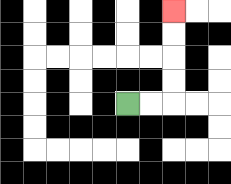{'start': '[5, 4]', 'end': '[7, 0]', 'path_directions': 'R,R,U,U,U,U', 'path_coordinates': '[[5, 4], [6, 4], [7, 4], [7, 3], [7, 2], [7, 1], [7, 0]]'}